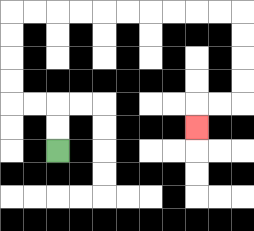{'start': '[2, 6]', 'end': '[8, 5]', 'path_directions': 'U,U,L,L,U,U,U,U,R,R,R,R,R,R,R,R,R,R,D,D,D,D,L,L,D', 'path_coordinates': '[[2, 6], [2, 5], [2, 4], [1, 4], [0, 4], [0, 3], [0, 2], [0, 1], [0, 0], [1, 0], [2, 0], [3, 0], [4, 0], [5, 0], [6, 0], [7, 0], [8, 0], [9, 0], [10, 0], [10, 1], [10, 2], [10, 3], [10, 4], [9, 4], [8, 4], [8, 5]]'}